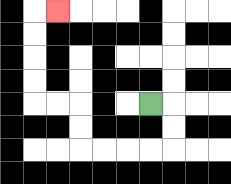{'start': '[6, 4]', 'end': '[2, 0]', 'path_directions': 'R,D,D,L,L,L,L,U,U,L,L,U,U,U,U,R', 'path_coordinates': '[[6, 4], [7, 4], [7, 5], [7, 6], [6, 6], [5, 6], [4, 6], [3, 6], [3, 5], [3, 4], [2, 4], [1, 4], [1, 3], [1, 2], [1, 1], [1, 0], [2, 0]]'}